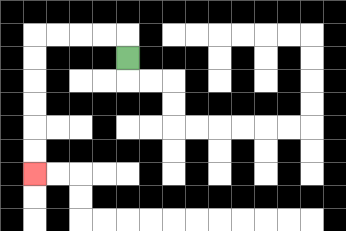{'start': '[5, 2]', 'end': '[1, 7]', 'path_directions': 'U,L,L,L,L,D,D,D,D,D,D', 'path_coordinates': '[[5, 2], [5, 1], [4, 1], [3, 1], [2, 1], [1, 1], [1, 2], [1, 3], [1, 4], [1, 5], [1, 6], [1, 7]]'}